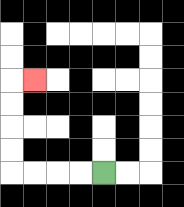{'start': '[4, 7]', 'end': '[1, 3]', 'path_directions': 'L,L,L,L,U,U,U,U,R', 'path_coordinates': '[[4, 7], [3, 7], [2, 7], [1, 7], [0, 7], [0, 6], [0, 5], [0, 4], [0, 3], [1, 3]]'}